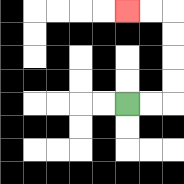{'start': '[5, 4]', 'end': '[5, 0]', 'path_directions': 'R,R,U,U,U,U,L,L', 'path_coordinates': '[[5, 4], [6, 4], [7, 4], [7, 3], [7, 2], [7, 1], [7, 0], [6, 0], [5, 0]]'}